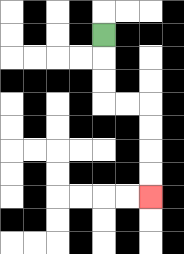{'start': '[4, 1]', 'end': '[6, 8]', 'path_directions': 'D,D,D,R,R,D,D,D,D', 'path_coordinates': '[[4, 1], [4, 2], [4, 3], [4, 4], [5, 4], [6, 4], [6, 5], [6, 6], [6, 7], [6, 8]]'}